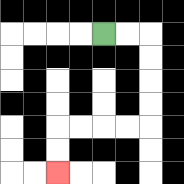{'start': '[4, 1]', 'end': '[2, 7]', 'path_directions': 'R,R,D,D,D,D,L,L,L,L,D,D', 'path_coordinates': '[[4, 1], [5, 1], [6, 1], [6, 2], [6, 3], [6, 4], [6, 5], [5, 5], [4, 5], [3, 5], [2, 5], [2, 6], [2, 7]]'}